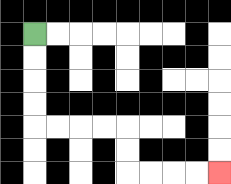{'start': '[1, 1]', 'end': '[9, 7]', 'path_directions': 'D,D,D,D,R,R,R,R,D,D,R,R,R,R', 'path_coordinates': '[[1, 1], [1, 2], [1, 3], [1, 4], [1, 5], [2, 5], [3, 5], [4, 5], [5, 5], [5, 6], [5, 7], [6, 7], [7, 7], [8, 7], [9, 7]]'}